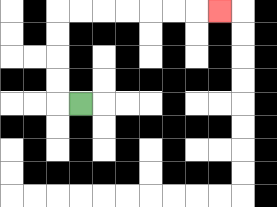{'start': '[3, 4]', 'end': '[9, 0]', 'path_directions': 'L,U,U,U,U,R,R,R,R,R,R,R', 'path_coordinates': '[[3, 4], [2, 4], [2, 3], [2, 2], [2, 1], [2, 0], [3, 0], [4, 0], [5, 0], [6, 0], [7, 0], [8, 0], [9, 0]]'}